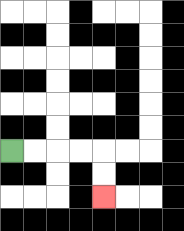{'start': '[0, 6]', 'end': '[4, 8]', 'path_directions': 'R,R,R,R,D,D', 'path_coordinates': '[[0, 6], [1, 6], [2, 6], [3, 6], [4, 6], [4, 7], [4, 8]]'}